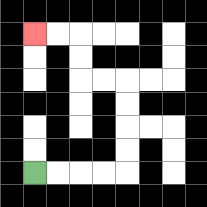{'start': '[1, 7]', 'end': '[1, 1]', 'path_directions': 'R,R,R,R,U,U,U,U,L,L,U,U,L,L', 'path_coordinates': '[[1, 7], [2, 7], [3, 7], [4, 7], [5, 7], [5, 6], [5, 5], [5, 4], [5, 3], [4, 3], [3, 3], [3, 2], [3, 1], [2, 1], [1, 1]]'}